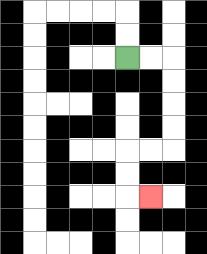{'start': '[5, 2]', 'end': '[6, 8]', 'path_directions': 'R,R,D,D,D,D,L,L,D,D,R', 'path_coordinates': '[[5, 2], [6, 2], [7, 2], [7, 3], [7, 4], [7, 5], [7, 6], [6, 6], [5, 6], [5, 7], [5, 8], [6, 8]]'}